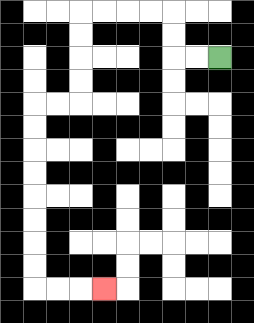{'start': '[9, 2]', 'end': '[4, 12]', 'path_directions': 'L,L,U,U,L,L,L,L,D,D,D,D,L,L,D,D,D,D,D,D,D,D,R,R,R', 'path_coordinates': '[[9, 2], [8, 2], [7, 2], [7, 1], [7, 0], [6, 0], [5, 0], [4, 0], [3, 0], [3, 1], [3, 2], [3, 3], [3, 4], [2, 4], [1, 4], [1, 5], [1, 6], [1, 7], [1, 8], [1, 9], [1, 10], [1, 11], [1, 12], [2, 12], [3, 12], [4, 12]]'}